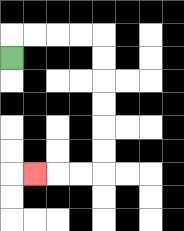{'start': '[0, 2]', 'end': '[1, 7]', 'path_directions': 'U,R,R,R,R,D,D,D,D,D,D,L,L,L', 'path_coordinates': '[[0, 2], [0, 1], [1, 1], [2, 1], [3, 1], [4, 1], [4, 2], [4, 3], [4, 4], [4, 5], [4, 6], [4, 7], [3, 7], [2, 7], [1, 7]]'}